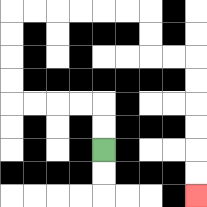{'start': '[4, 6]', 'end': '[8, 8]', 'path_directions': 'U,U,L,L,L,L,U,U,U,U,R,R,R,R,R,R,D,D,R,R,D,D,D,D,D,D', 'path_coordinates': '[[4, 6], [4, 5], [4, 4], [3, 4], [2, 4], [1, 4], [0, 4], [0, 3], [0, 2], [0, 1], [0, 0], [1, 0], [2, 0], [3, 0], [4, 0], [5, 0], [6, 0], [6, 1], [6, 2], [7, 2], [8, 2], [8, 3], [8, 4], [8, 5], [8, 6], [8, 7], [8, 8]]'}